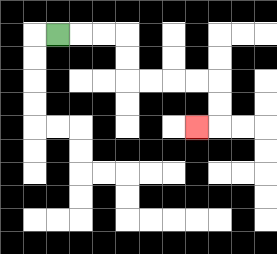{'start': '[2, 1]', 'end': '[8, 5]', 'path_directions': 'R,R,R,D,D,R,R,R,R,D,D,L', 'path_coordinates': '[[2, 1], [3, 1], [4, 1], [5, 1], [5, 2], [5, 3], [6, 3], [7, 3], [8, 3], [9, 3], [9, 4], [9, 5], [8, 5]]'}